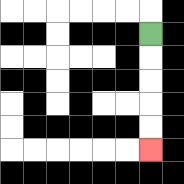{'start': '[6, 1]', 'end': '[6, 6]', 'path_directions': 'D,D,D,D,D', 'path_coordinates': '[[6, 1], [6, 2], [6, 3], [6, 4], [6, 5], [6, 6]]'}